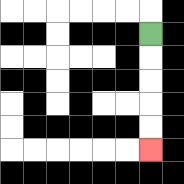{'start': '[6, 1]', 'end': '[6, 6]', 'path_directions': 'D,D,D,D,D', 'path_coordinates': '[[6, 1], [6, 2], [6, 3], [6, 4], [6, 5], [6, 6]]'}